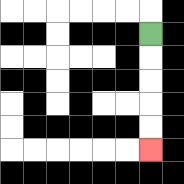{'start': '[6, 1]', 'end': '[6, 6]', 'path_directions': 'D,D,D,D,D', 'path_coordinates': '[[6, 1], [6, 2], [6, 3], [6, 4], [6, 5], [6, 6]]'}